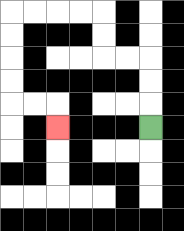{'start': '[6, 5]', 'end': '[2, 5]', 'path_directions': 'U,U,U,L,L,U,U,L,L,L,L,D,D,D,D,R,R,D', 'path_coordinates': '[[6, 5], [6, 4], [6, 3], [6, 2], [5, 2], [4, 2], [4, 1], [4, 0], [3, 0], [2, 0], [1, 0], [0, 0], [0, 1], [0, 2], [0, 3], [0, 4], [1, 4], [2, 4], [2, 5]]'}